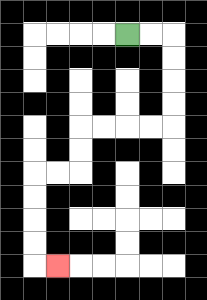{'start': '[5, 1]', 'end': '[2, 11]', 'path_directions': 'R,R,D,D,D,D,L,L,L,L,D,D,L,L,D,D,D,D,R', 'path_coordinates': '[[5, 1], [6, 1], [7, 1], [7, 2], [7, 3], [7, 4], [7, 5], [6, 5], [5, 5], [4, 5], [3, 5], [3, 6], [3, 7], [2, 7], [1, 7], [1, 8], [1, 9], [1, 10], [1, 11], [2, 11]]'}